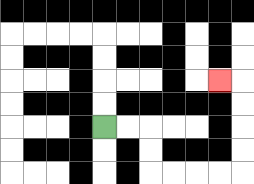{'start': '[4, 5]', 'end': '[9, 3]', 'path_directions': 'R,R,D,D,R,R,R,R,U,U,U,U,L', 'path_coordinates': '[[4, 5], [5, 5], [6, 5], [6, 6], [6, 7], [7, 7], [8, 7], [9, 7], [10, 7], [10, 6], [10, 5], [10, 4], [10, 3], [9, 3]]'}